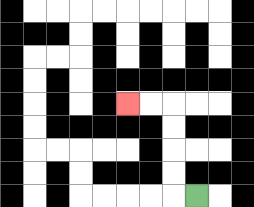{'start': '[8, 8]', 'end': '[5, 4]', 'path_directions': 'L,U,U,U,U,L,L', 'path_coordinates': '[[8, 8], [7, 8], [7, 7], [7, 6], [7, 5], [7, 4], [6, 4], [5, 4]]'}